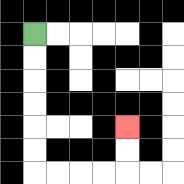{'start': '[1, 1]', 'end': '[5, 5]', 'path_directions': 'D,D,D,D,D,D,R,R,R,R,U,U', 'path_coordinates': '[[1, 1], [1, 2], [1, 3], [1, 4], [1, 5], [1, 6], [1, 7], [2, 7], [3, 7], [4, 7], [5, 7], [5, 6], [5, 5]]'}